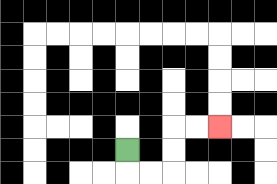{'start': '[5, 6]', 'end': '[9, 5]', 'path_directions': 'D,R,R,U,U,R,R', 'path_coordinates': '[[5, 6], [5, 7], [6, 7], [7, 7], [7, 6], [7, 5], [8, 5], [9, 5]]'}